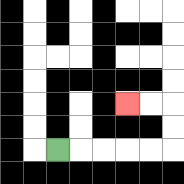{'start': '[2, 6]', 'end': '[5, 4]', 'path_directions': 'R,R,R,R,R,U,U,L,L', 'path_coordinates': '[[2, 6], [3, 6], [4, 6], [5, 6], [6, 6], [7, 6], [7, 5], [7, 4], [6, 4], [5, 4]]'}